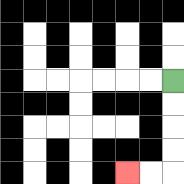{'start': '[7, 3]', 'end': '[5, 7]', 'path_directions': 'D,D,D,D,L,L', 'path_coordinates': '[[7, 3], [7, 4], [7, 5], [7, 6], [7, 7], [6, 7], [5, 7]]'}